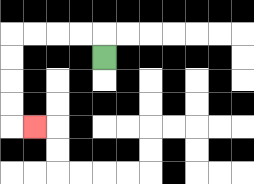{'start': '[4, 2]', 'end': '[1, 5]', 'path_directions': 'U,L,L,L,L,D,D,D,D,R', 'path_coordinates': '[[4, 2], [4, 1], [3, 1], [2, 1], [1, 1], [0, 1], [0, 2], [0, 3], [0, 4], [0, 5], [1, 5]]'}